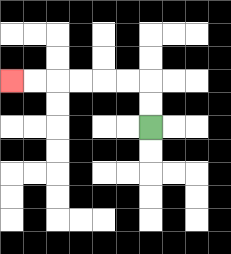{'start': '[6, 5]', 'end': '[0, 3]', 'path_directions': 'U,U,L,L,L,L,L,L', 'path_coordinates': '[[6, 5], [6, 4], [6, 3], [5, 3], [4, 3], [3, 3], [2, 3], [1, 3], [0, 3]]'}